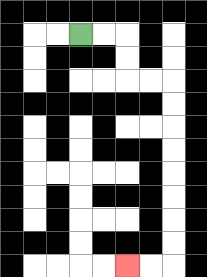{'start': '[3, 1]', 'end': '[5, 11]', 'path_directions': 'R,R,D,D,R,R,D,D,D,D,D,D,D,D,L,L', 'path_coordinates': '[[3, 1], [4, 1], [5, 1], [5, 2], [5, 3], [6, 3], [7, 3], [7, 4], [7, 5], [7, 6], [7, 7], [7, 8], [7, 9], [7, 10], [7, 11], [6, 11], [5, 11]]'}